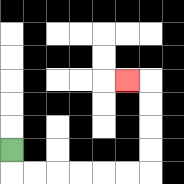{'start': '[0, 6]', 'end': '[5, 3]', 'path_directions': 'D,R,R,R,R,R,R,U,U,U,U,L', 'path_coordinates': '[[0, 6], [0, 7], [1, 7], [2, 7], [3, 7], [4, 7], [5, 7], [6, 7], [6, 6], [6, 5], [6, 4], [6, 3], [5, 3]]'}